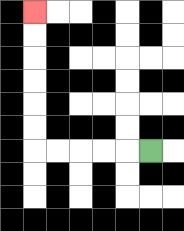{'start': '[6, 6]', 'end': '[1, 0]', 'path_directions': 'L,L,L,L,L,U,U,U,U,U,U', 'path_coordinates': '[[6, 6], [5, 6], [4, 6], [3, 6], [2, 6], [1, 6], [1, 5], [1, 4], [1, 3], [1, 2], [1, 1], [1, 0]]'}